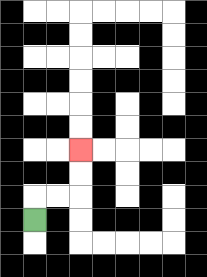{'start': '[1, 9]', 'end': '[3, 6]', 'path_directions': 'U,R,R,U,U', 'path_coordinates': '[[1, 9], [1, 8], [2, 8], [3, 8], [3, 7], [3, 6]]'}